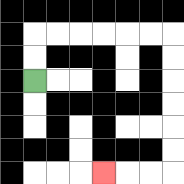{'start': '[1, 3]', 'end': '[4, 7]', 'path_directions': 'U,U,R,R,R,R,R,R,D,D,D,D,D,D,L,L,L', 'path_coordinates': '[[1, 3], [1, 2], [1, 1], [2, 1], [3, 1], [4, 1], [5, 1], [6, 1], [7, 1], [7, 2], [7, 3], [7, 4], [7, 5], [7, 6], [7, 7], [6, 7], [5, 7], [4, 7]]'}